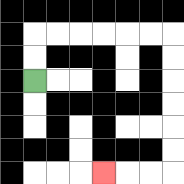{'start': '[1, 3]', 'end': '[4, 7]', 'path_directions': 'U,U,R,R,R,R,R,R,D,D,D,D,D,D,L,L,L', 'path_coordinates': '[[1, 3], [1, 2], [1, 1], [2, 1], [3, 1], [4, 1], [5, 1], [6, 1], [7, 1], [7, 2], [7, 3], [7, 4], [7, 5], [7, 6], [7, 7], [6, 7], [5, 7], [4, 7]]'}